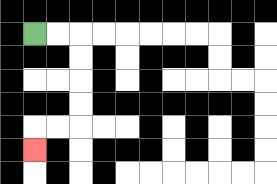{'start': '[1, 1]', 'end': '[1, 6]', 'path_directions': 'R,R,D,D,D,D,L,L,D', 'path_coordinates': '[[1, 1], [2, 1], [3, 1], [3, 2], [3, 3], [3, 4], [3, 5], [2, 5], [1, 5], [1, 6]]'}